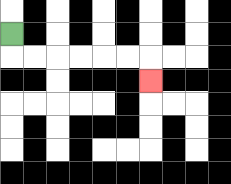{'start': '[0, 1]', 'end': '[6, 3]', 'path_directions': 'D,R,R,R,R,R,R,D', 'path_coordinates': '[[0, 1], [0, 2], [1, 2], [2, 2], [3, 2], [4, 2], [5, 2], [6, 2], [6, 3]]'}